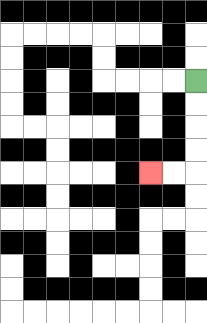{'start': '[8, 3]', 'end': '[6, 7]', 'path_directions': 'D,D,D,D,L,L', 'path_coordinates': '[[8, 3], [8, 4], [8, 5], [8, 6], [8, 7], [7, 7], [6, 7]]'}